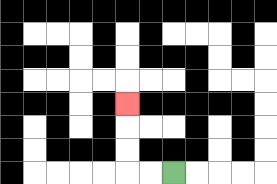{'start': '[7, 7]', 'end': '[5, 4]', 'path_directions': 'L,L,U,U,U', 'path_coordinates': '[[7, 7], [6, 7], [5, 7], [5, 6], [5, 5], [5, 4]]'}